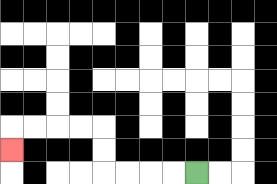{'start': '[8, 7]', 'end': '[0, 6]', 'path_directions': 'L,L,L,L,U,U,L,L,L,L,D', 'path_coordinates': '[[8, 7], [7, 7], [6, 7], [5, 7], [4, 7], [4, 6], [4, 5], [3, 5], [2, 5], [1, 5], [0, 5], [0, 6]]'}